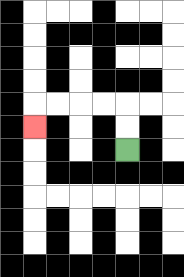{'start': '[5, 6]', 'end': '[1, 5]', 'path_directions': 'U,U,L,L,L,L,D', 'path_coordinates': '[[5, 6], [5, 5], [5, 4], [4, 4], [3, 4], [2, 4], [1, 4], [1, 5]]'}